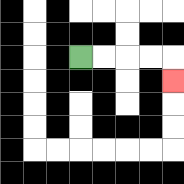{'start': '[3, 2]', 'end': '[7, 3]', 'path_directions': 'R,R,R,R,D', 'path_coordinates': '[[3, 2], [4, 2], [5, 2], [6, 2], [7, 2], [7, 3]]'}